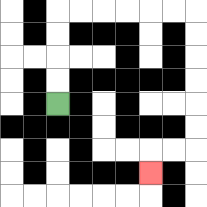{'start': '[2, 4]', 'end': '[6, 7]', 'path_directions': 'U,U,U,U,R,R,R,R,R,R,D,D,D,D,D,D,L,L,D', 'path_coordinates': '[[2, 4], [2, 3], [2, 2], [2, 1], [2, 0], [3, 0], [4, 0], [5, 0], [6, 0], [7, 0], [8, 0], [8, 1], [8, 2], [8, 3], [8, 4], [8, 5], [8, 6], [7, 6], [6, 6], [6, 7]]'}